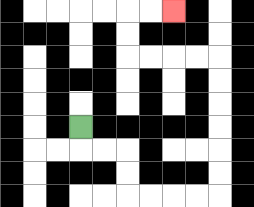{'start': '[3, 5]', 'end': '[7, 0]', 'path_directions': 'D,R,R,D,D,R,R,R,R,U,U,U,U,U,U,L,L,L,L,U,U,R,R', 'path_coordinates': '[[3, 5], [3, 6], [4, 6], [5, 6], [5, 7], [5, 8], [6, 8], [7, 8], [8, 8], [9, 8], [9, 7], [9, 6], [9, 5], [9, 4], [9, 3], [9, 2], [8, 2], [7, 2], [6, 2], [5, 2], [5, 1], [5, 0], [6, 0], [7, 0]]'}